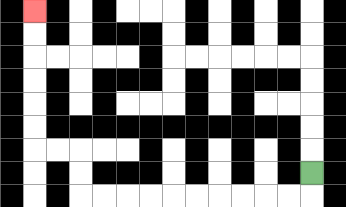{'start': '[13, 7]', 'end': '[1, 0]', 'path_directions': 'D,L,L,L,L,L,L,L,L,L,L,U,U,L,L,U,U,U,U,U,U', 'path_coordinates': '[[13, 7], [13, 8], [12, 8], [11, 8], [10, 8], [9, 8], [8, 8], [7, 8], [6, 8], [5, 8], [4, 8], [3, 8], [3, 7], [3, 6], [2, 6], [1, 6], [1, 5], [1, 4], [1, 3], [1, 2], [1, 1], [1, 0]]'}